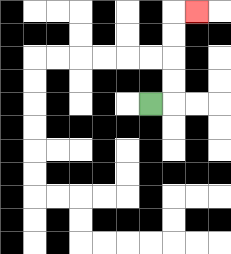{'start': '[6, 4]', 'end': '[8, 0]', 'path_directions': 'R,U,U,U,U,R', 'path_coordinates': '[[6, 4], [7, 4], [7, 3], [7, 2], [7, 1], [7, 0], [8, 0]]'}